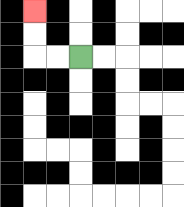{'start': '[3, 2]', 'end': '[1, 0]', 'path_directions': 'L,L,U,U', 'path_coordinates': '[[3, 2], [2, 2], [1, 2], [1, 1], [1, 0]]'}